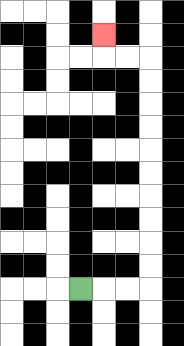{'start': '[3, 12]', 'end': '[4, 1]', 'path_directions': 'R,R,R,U,U,U,U,U,U,U,U,U,U,L,L,U', 'path_coordinates': '[[3, 12], [4, 12], [5, 12], [6, 12], [6, 11], [6, 10], [6, 9], [6, 8], [6, 7], [6, 6], [6, 5], [6, 4], [6, 3], [6, 2], [5, 2], [4, 2], [4, 1]]'}